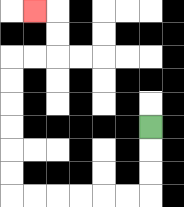{'start': '[6, 5]', 'end': '[1, 0]', 'path_directions': 'D,D,D,L,L,L,L,L,L,U,U,U,U,U,U,R,R,U,U,L', 'path_coordinates': '[[6, 5], [6, 6], [6, 7], [6, 8], [5, 8], [4, 8], [3, 8], [2, 8], [1, 8], [0, 8], [0, 7], [0, 6], [0, 5], [0, 4], [0, 3], [0, 2], [1, 2], [2, 2], [2, 1], [2, 0], [1, 0]]'}